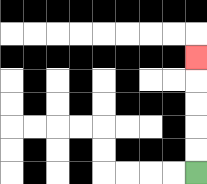{'start': '[8, 7]', 'end': '[8, 2]', 'path_directions': 'U,U,U,U,U', 'path_coordinates': '[[8, 7], [8, 6], [8, 5], [8, 4], [8, 3], [8, 2]]'}